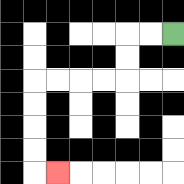{'start': '[7, 1]', 'end': '[2, 7]', 'path_directions': 'L,L,D,D,L,L,L,L,D,D,D,D,R', 'path_coordinates': '[[7, 1], [6, 1], [5, 1], [5, 2], [5, 3], [4, 3], [3, 3], [2, 3], [1, 3], [1, 4], [1, 5], [1, 6], [1, 7], [2, 7]]'}